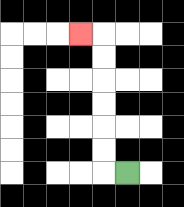{'start': '[5, 7]', 'end': '[3, 1]', 'path_directions': 'L,U,U,U,U,U,U,L', 'path_coordinates': '[[5, 7], [4, 7], [4, 6], [4, 5], [4, 4], [4, 3], [4, 2], [4, 1], [3, 1]]'}